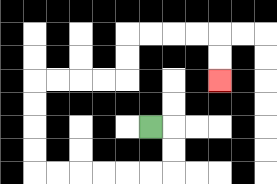{'start': '[6, 5]', 'end': '[9, 3]', 'path_directions': 'R,D,D,L,L,L,L,L,L,U,U,U,U,R,R,R,R,U,U,R,R,R,R,D,D', 'path_coordinates': '[[6, 5], [7, 5], [7, 6], [7, 7], [6, 7], [5, 7], [4, 7], [3, 7], [2, 7], [1, 7], [1, 6], [1, 5], [1, 4], [1, 3], [2, 3], [3, 3], [4, 3], [5, 3], [5, 2], [5, 1], [6, 1], [7, 1], [8, 1], [9, 1], [9, 2], [9, 3]]'}